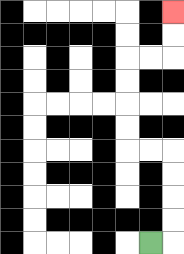{'start': '[6, 10]', 'end': '[7, 0]', 'path_directions': 'R,U,U,U,U,L,L,U,U,U,U,R,R,U,U', 'path_coordinates': '[[6, 10], [7, 10], [7, 9], [7, 8], [7, 7], [7, 6], [6, 6], [5, 6], [5, 5], [5, 4], [5, 3], [5, 2], [6, 2], [7, 2], [7, 1], [7, 0]]'}